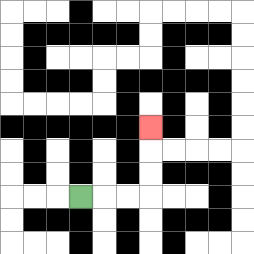{'start': '[3, 8]', 'end': '[6, 5]', 'path_directions': 'R,R,R,U,U,U', 'path_coordinates': '[[3, 8], [4, 8], [5, 8], [6, 8], [6, 7], [6, 6], [6, 5]]'}